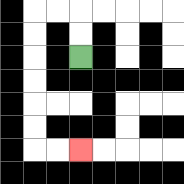{'start': '[3, 2]', 'end': '[3, 6]', 'path_directions': 'U,U,L,L,D,D,D,D,D,D,R,R', 'path_coordinates': '[[3, 2], [3, 1], [3, 0], [2, 0], [1, 0], [1, 1], [1, 2], [1, 3], [1, 4], [1, 5], [1, 6], [2, 6], [3, 6]]'}